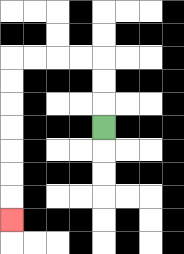{'start': '[4, 5]', 'end': '[0, 9]', 'path_directions': 'U,U,U,L,L,L,L,D,D,D,D,D,D,D', 'path_coordinates': '[[4, 5], [4, 4], [4, 3], [4, 2], [3, 2], [2, 2], [1, 2], [0, 2], [0, 3], [0, 4], [0, 5], [0, 6], [0, 7], [0, 8], [0, 9]]'}